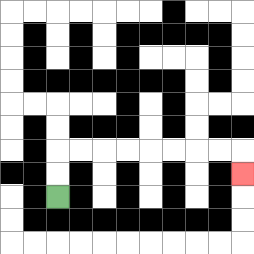{'start': '[2, 8]', 'end': '[10, 7]', 'path_directions': 'U,U,R,R,R,R,R,R,R,R,D', 'path_coordinates': '[[2, 8], [2, 7], [2, 6], [3, 6], [4, 6], [5, 6], [6, 6], [7, 6], [8, 6], [9, 6], [10, 6], [10, 7]]'}